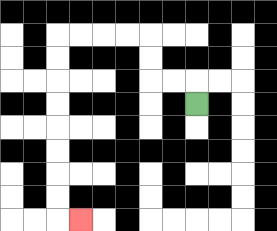{'start': '[8, 4]', 'end': '[3, 9]', 'path_directions': 'U,L,L,U,U,L,L,L,L,D,D,D,D,D,D,D,D,R', 'path_coordinates': '[[8, 4], [8, 3], [7, 3], [6, 3], [6, 2], [6, 1], [5, 1], [4, 1], [3, 1], [2, 1], [2, 2], [2, 3], [2, 4], [2, 5], [2, 6], [2, 7], [2, 8], [2, 9], [3, 9]]'}